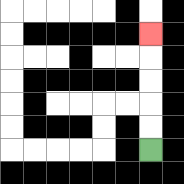{'start': '[6, 6]', 'end': '[6, 1]', 'path_directions': 'U,U,U,U,U', 'path_coordinates': '[[6, 6], [6, 5], [6, 4], [6, 3], [6, 2], [6, 1]]'}